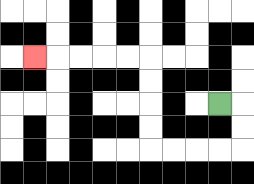{'start': '[9, 4]', 'end': '[1, 2]', 'path_directions': 'R,D,D,L,L,L,L,U,U,U,U,L,L,L,L,L', 'path_coordinates': '[[9, 4], [10, 4], [10, 5], [10, 6], [9, 6], [8, 6], [7, 6], [6, 6], [6, 5], [6, 4], [6, 3], [6, 2], [5, 2], [4, 2], [3, 2], [2, 2], [1, 2]]'}